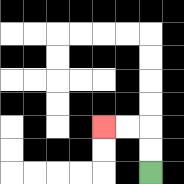{'start': '[6, 7]', 'end': '[4, 5]', 'path_directions': 'U,U,L,L', 'path_coordinates': '[[6, 7], [6, 6], [6, 5], [5, 5], [4, 5]]'}